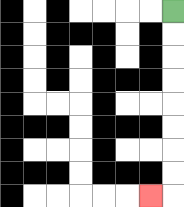{'start': '[7, 0]', 'end': '[6, 8]', 'path_directions': 'D,D,D,D,D,D,D,D,L', 'path_coordinates': '[[7, 0], [7, 1], [7, 2], [7, 3], [7, 4], [7, 5], [7, 6], [7, 7], [7, 8], [6, 8]]'}